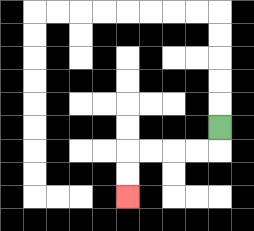{'start': '[9, 5]', 'end': '[5, 8]', 'path_directions': 'D,L,L,L,L,D,D', 'path_coordinates': '[[9, 5], [9, 6], [8, 6], [7, 6], [6, 6], [5, 6], [5, 7], [5, 8]]'}